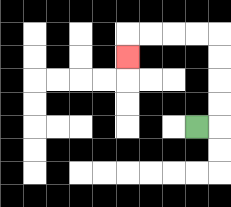{'start': '[8, 5]', 'end': '[5, 2]', 'path_directions': 'R,U,U,U,U,L,L,L,L,D', 'path_coordinates': '[[8, 5], [9, 5], [9, 4], [9, 3], [9, 2], [9, 1], [8, 1], [7, 1], [6, 1], [5, 1], [5, 2]]'}